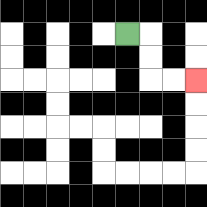{'start': '[5, 1]', 'end': '[8, 3]', 'path_directions': 'R,D,D,R,R', 'path_coordinates': '[[5, 1], [6, 1], [6, 2], [6, 3], [7, 3], [8, 3]]'}